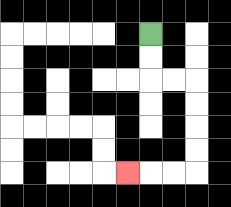{'start': '[6, 1]', 'end': '[5, 7]', 'path_directions': 'D,D,R,R,D,D,D,D,L,L,L', 'path_coordinates': '[[6, 1], [6, 2], [6, 3], [7, 3], [8, 3], [8, 4], [8, 5], [8, 6], [8, 7], [7, 7], [6, 7], [5, 7]]'}